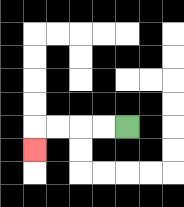{'start': '[5, 5]', 'end': '[1, 6]', 'path_directions': 'L,L,L,L,D', 'path_coordinates': '[[5, 5], [4, 5], [3, 5], [2, 5], [1, 5], [1, 6]]'}